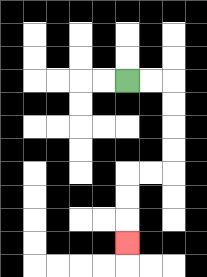{'start': '[5, 3]', 'end': '[5, 10]', 'path_directions': 'R,R,D,D,D,D,L,L,D,D,D', 'path_coordinates': '[[5, 3], [6, 3], [7, 3], [7, 4], [7, 5], [7, 6], [7, 7], [6, 7], [5, 7], [5, 8], [5, 9], [5, 10]]'}